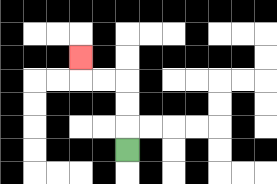{'start': '[5, 6]', 'end': '[3, 2]', 'path_directions': 'U,U,U,L,L,U', 'path_coordinates': '[[5, 6], [5, 5], [5, 4], [5, 3], [4, 3], [3, 3], [3, 2]]'}